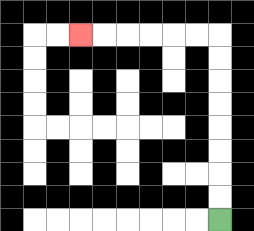{'start': '[9, 9]', 'end': '[3, 1]', 'path_directions': 'U,U,U,U,U,U,U,U,L,L,L,L,L,L', 'path_coordinates': '[[9, 9], [9, 8], [9, 7], [9, 6], [9, 5], [9, 4], [9, 3], [9, 2], [9, 1], [8, 1], [7, 1], [6, 1], [5, 1], [4, 1], [3, 1]]'}